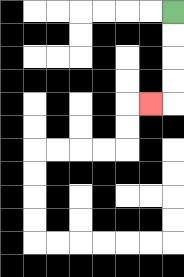{'start': '[7, 0]', 'end': '[6, 4]', 'path_directions': 'D,D,D,D,L', 'path_coordinates': '[[7, 0], [7, 1], [7, 2], [7, 3], [7, 4], [6, 4]]'}